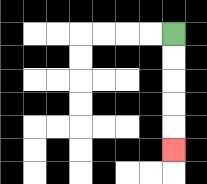{'start': '[7, 1]', 'end': '[7, 6]', 'path_directions': 'D,D,D,D,D', 'path_coordinates': '[[7, 1], [7, 2], [7, 3], [7, 4], [7, 5], [7, 6]]'}